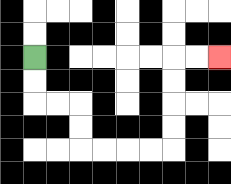{'start': '[1, 2]', 'end': '[9, 2]', 'path_directions': 'D,D,R,R,D,D,R,R,R,R,U,U,U,U,R,R', 'path_coordinates': '[[1, 2], [1, 3], [1, 4], [2, 4], [3, 4], [3, 5], [3, 6], [4, 6], [5, 6], [6, 6], [7, 6], [7, 5], [7, 4], [7, 3], [7, 2], [8, 2], [9, 2]]'}